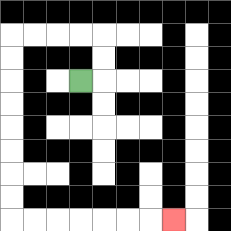{'start': '[3, 3]', 'end': '[7, 9]', 'path_directions': 'R,U,U,L,L,L,L,D,D,D,D,D,D,D,D,R,R,R,R,R,R,R', 'path_coordinates': '[[3, 3], [4, 3], [4, 2], [4, 1], [3, 1], [2, 1], [1, 1], [0, 1], [0, 2], [0, 3], [0, 4], [0, 5], [0, 6], [0, 7], [0, 8], [0, 9], [1, 9], [2, 9], [3, 9], [4, 9], [5, 9], [6, 9], [7, 9]]'}